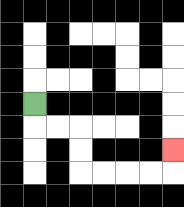{'start': '[1, 4]', 'end': '[7, 6]', 'path_directions': 'D,R,R,D,D,R,R,R,R,U', 'path_coordinates': '[[1, 4], [1, 5], [2, 5], [3, 5], [3, 6], [3, 7], [4, 7], [5, 7], [6, 7], [7, 7], [7, 6]]'}